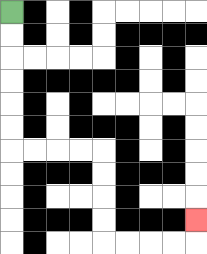{'start': '[0, 0]', 'end': '[8, 9]', 'path_directions': 'D,D,D,D,D,D,R,R,R,R,D,D,D,D,R,R,R,R,U', 'path_coordinates': '[[0, 0], [0, 1], [0, 2], [0, 3], [0, 4], [0, 5], [0, 6], [1, 6], [2, 6], [3, 6], [4, 6], [4, 7], [4, 8], [4, 9], [4, 10], [5, 10], [6, 10], [7, 10], [8, 10], [8, 9]]'}